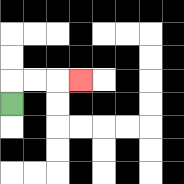{'start': '[0, 4]', 'end': '[3, 3]', 'path_directions': 'U,R,R,R', 'path_coordinates': '[[0, 4], [0, 3], [1, 3], [2, 3], [3, 3]]'}